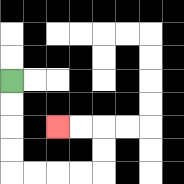{'start': '[0, 3]', 'end': '[2, 5]', 'path_directions': 'D,D,D,D,R,R,R,R,U,U,L,L', 'path_coordinates': '[[0, 3], [0, 4], [0, 5], [0, 6], [0, 7], [1, 7], [2, 7], [3, 7], [4, 7], [4, 6], [4, 5], [3, 5], [2, 5]]'}